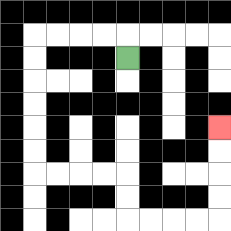{'start': '[5, 2]', 'end': '[9, 5]', 'path_directions': 'U,L,L,L,L,D,D,D,D,D,D,R,R,R,R,D,D,R,R,R,R,U,U,U,U', 'path_coordinates': '[[5, 2], [5, 1], [4, 1], [3, 1], [2, 1], [1, 1], [1, 2], [1, 3], [1, 4], [1, 5], [1, 6], [1, 7], [2, 7], [3, 7], [4, 7], [5, 7], [5, 8], [5, 9], [6, 9], [7, 9], [8, 9], [9, 9], [9, 8], [9, 7], [9, 6], [9, 5]]'}